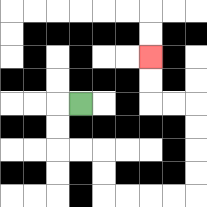{'start': '[3, 4]', 'end': '[6, 2]', 'path_directions': 'L,D,D,R,R,D,D,R,R,R,R,U,U,U,U,L,L,U,U', 'path_coordinates': '[[3, 4], [2, 4], [2, 5], [2, 6], [3, 6], [4, 6], [4, 7], [4, 8], [5, 8], [6, 8], [7, 8], [8, 8], [8, 7], [8, 6], [8, 5], [8, 4], [7, 4], [6, 4], [6, 3], [6, 2]]'}